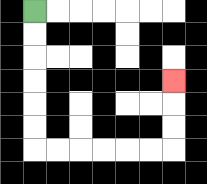{'start': '[1, 0]', 'end': '[7, 3]', 'path_directions': 'D,D,D,D,D,D,R,R,R,R,R,R,U,U,U', 'path_coordinates': '[[1, 0], [1, 1], [1, 2], [1, 3], [1, 4], [1, 5], [1, 6], [2, 6], [3, 6], [4, 6], [5, 6], [6, 6], [7, 6], [7, 5], [7, 4], [7, 3]]'}